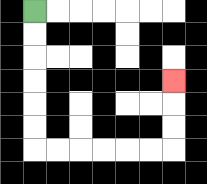{'start': '[1, 0]', 'end': '[7, 3]', 'path_directions': 'D,D,D,D,D,D,R,R,R,R,R,R,U,U,U', 'path_coordinates': '[[1, 0], [1, 1], [1, 2], [1, 3], [1, 4], [1, 5], [1, 6], [2, 6], [3, 6], [4, 6], [5, 6], [6, 6], [7, 6], [7, 5], [7, 4], [7, 3]]'}